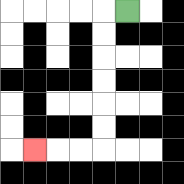{'start': '[5, 0]', 'end': '[1, 6]', 'path_directions': 'L,D,D,D,D,D,D,L,L,L', 'path_coordinates': '[[5, 0], [4, 0], [4, 1], [4, 2], [4, 3], [4, 4], [4, 5], [4, 6], [3, 6], [2, 6], [1, 6]]'}